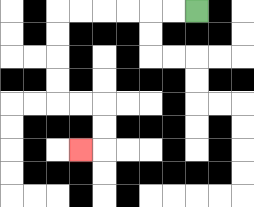{'start': '[8, 0]', 'end': '[3, 6]', 'path_directions': 'L,L,L,L,L,L,D,D,D,D,R,R,D,D,L', 'path_coordinates': '[[8, 0], [7, 0], [6, 0], [5, 0], [4, 0], [3, 0], [2, 0], [2, 1], [2, 2], [2, 3], [2, 4], [3, 4], [4, 4], [4, 5], [4, 6], [3, 6]]'}